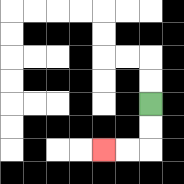{'start': '[6, 4]', 'end': '[4, 6]', 'path_directions': 'D,D,L,L', 'path_coordinates': '[[6, 4], [6, 5], [6, 6], [5, 6], [4, 6]]'}